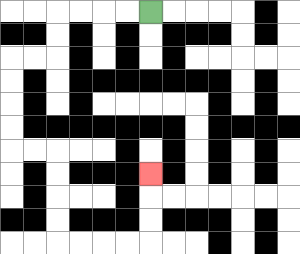{'start': '[6, 0]', 'end': '[6, 7]', 'path_directions': 'L,L,L,L,D,D,L,L,D,D,D,D,R,R,D,D,D,D,R,R,R,R,U,U,U', 'path_coordinates': '[[6, 0], [5, 0], [4, 0], [3, 0], [2, 0], [2, 1], [2, 2], [1, 2], [0, 2], [0, 3], [0, 4], [0, 5], [0, 6], [1, 6], [2, 6], [2, 7], [2, 8], [2, 9], [2, 10], [3, 10], [4, 10], [5, 10], [6, 10], [6, 9], [6, 8], [6, 7]]'}